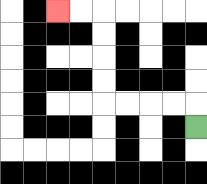{'start': '[8, 5]', 'end': '[2, 0]', 'path_directions': 'U,L,L,L,L,U,U,U,U,L,L', 'path_coordinates': '[[8, 5], [8, 4], [7, 4], [6, 4], [5, 4], [4, 4], [4, 3], [4, 2], [4, 1], [4, 0], [3, 0], [2, 0]]'}